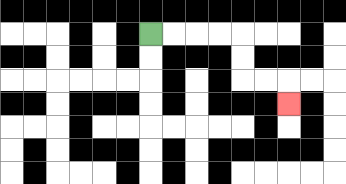{'start': '[6, 1]', 'end': '[12, 4]', 'path_directions': 'R,R,R,R,D,D,R,R,D', 'path_coordinates': '[[6, 1], [7, 1], [8, 1], [9, 1], [10, 1], [10, 2], [10, 3], [11, 3], [12, 3], [12, 4]]'}